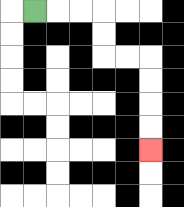{'start': '[1, 0]', 'end': '[6, 6]', 'path_directions': 'R,R,R,D,D,R,R,D,D,D,D', 'path_coordinates': '[[1, 0], [2, 0], [3, 0], [4, 0], [4, 1], [4, 2], [5, 2], [6, 2], [6, 3], [6, 4], [6, 5], [6, 6]]'}